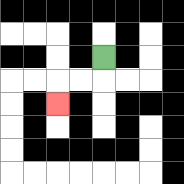{'start': '[4, 2]', 'end': '[2, 4]', 'path_directions': 'D,L,L,D', 'path_coordinates': '[[4, 2], [4, 3], [3, 3], [2, 3], [2, 4]]'}